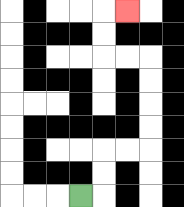{'start': '[3, 8]', 'end': '[5, 0]', 'path_directions': 'R,U,U,R,R,U,U,U,U,L,L,U,U,R', 'path_coordinates': '[[3, 8], [4, 8], [4, 7], [4, 6], [5, 6], [6, 6], [6, 5], [6, 4], [6, 3], [6, 2], [5, 2], [4, 2], [4, 1], [4, 0], [5, 0]]'}